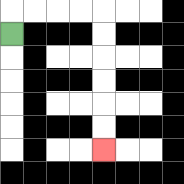{'start': '[0, 1]', 'end': '[4, 6]', 'path_directions': 'U,R,R,R,R,D,D,D,D,D,D', 'path_coordinates': '[[0, 1], [0, 0], [1, 0], [2, 0], [3, 0], [4, 0], [4, 1], [4, 2], [4, 3], [4, 4], [4, 5], [4, 6]]'}